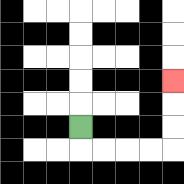{'start': '[3, 5]', 'end': '[7, 3]', 'path_directions': 'D,R,R,R,R,U,U,U', 'path_coordinates': '[[3, 5], [3, 6], [4, 6], [5, 6], [6, 6], [7, 6], [7, 5], [7, 4], [7, 3]]'}